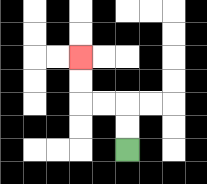{'start': '[5, 6]', 'end': '[3, 2]', 'path_directions': 'U,U,L,L,U,U', 'path_coordinates': '[[5, 6], [5, 5], [5, 4], [4, 4], [3, 4], [3, 3], [3, 2]]'}